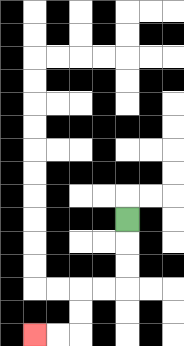{'start': '[5, 9]', 'end': '[1, 14]', 'path_directions': 'D,D,D,L,L,D,D,L,L', 'path_coordinates': '[[5, 9], [5, 10], [5, 11], [5, 12], [4, 12], [3, 12], [3, 13], [3, 14], [2, 14], [1, 14]]'}